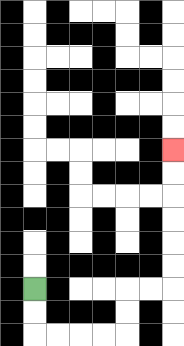{'start': '[1, 12]', 'end': '[7, 6]', 'path_directions': 'D,D,R,R,R,R,U,U,R,R,U,U,U,U,U,U', 'path_coordinates': '[[1, 12], [1, 13], [1, 14], [2, 14], [3, 14], [4, 14], [5, 14], [5, 13], [5, 12], [6, 12], [7, 12], [7, 11], [7, 10], [7, 9], [7, 8], [7, 7], [7, 6]]'}